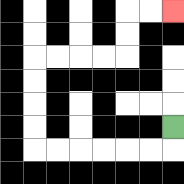{'start': '[7, 5]', 'end': '[7, 0]', 'path_directions': 'D,L,L,L,L,L,L,U,U,U,U,R,R,R,R,U,U,R,R', 'path_coordinates': '[[7, 5], [7, 6], [6, 6], [5, 6], [4, 6], [3, 6], [2, 6], [1, 6], [1, 5], [1, 4], [1, 3], [1, 2], [2, 2], [3, 2], [4, 2], [5, 2], [5, 1], [5, 0], [6, 0], [7, 0]]'}